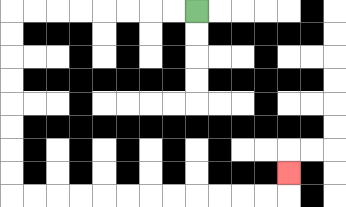{'start': '[8, 0]', 'end': '[12, 7]', 'path_directions': 'L,L,L,L,L,L,L,L,D,D,D,D,D,D,D,D,R,R,R,R,R,R,R,R,R,R,R,R,U', 'path_coordinates': '[[8, 0], [7, 0], [6, 0], [5, 0], [4, 0], [3, 0], [2, 0], [1, 0], [0, 0], [0, 1], [0, 2], [0, 3], [0, 4], [0, 5], [0, 6], [0, 7], [0, 8], [1, 8], [2, 8], [3, 8], [4, 8], [5, 8], [6, 8], [7, 8], [8, 8], [9, 8], [10, 8], [11, 8], [12, 8], [12, 7]]'}